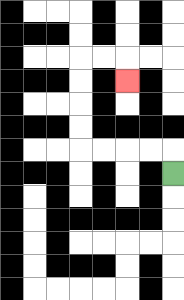{'start': '[7, 7]', 'end': '[5, 3]', 'path_directions': 'U,L,L,L,L,U,U,U,U,R,R,D', 'path_coordinates': '[[7, 7], [7, 6], [6, 6], [5, 6], [4, 6], [3, 6], [3, 5], [3, 4], [3, 3], [3, 2], [4, 2], [5, 2], [5, 3]]'}